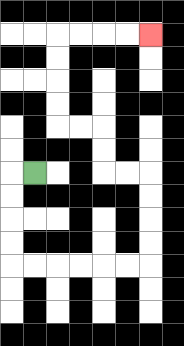{'start': '[1, 7]', 'end': '[6, 1]', 'path_directions': 'L,D,D,D,D,R,R,R,R,R,R,U,U,U,U,L,L,U,U,L,L,U,U,U,U,R,R,R,R', 'path_coordinates': '[[1, 7], [0, 7], [0, 8], [0, 9], [0, 10], [0, 11], [1, 11], [2, 11], [3, 11], [4, 11], [5, 11], [6, 11], [6, 10], [6, 9], [6, 8], [6, 7], [5, 7], [4, 7], [4, 6], [4, 5], [3, 5], [2, 5], [2, 4], [2, 3], [2, 2], [2, 1], [3, 1], [4, 1], [5, 1], [6, 1]]'}